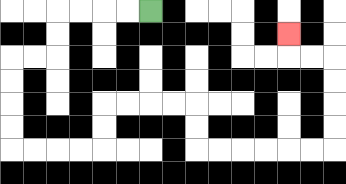{'start': '[6, 0]', 'end': '[12, 1]', 'path_directions': 'L,L,L,L,D,D,L,L,D,D,D,D,R,R,R,R,U,U,R,R,R,R,D,D,R,R,R,R,R,R,U,U,U,U,L,L,U', 'path_coordinates': '[[6, 0], [5, 0], [4, 0], [3, 0], [2, 0], [2, 1], [2, 2], [1, 2], [0, 2], [0, 3], [0, 4], [0, 5], [0, 6], [1, 6], [2, 6], [3, 6], [4, 6], [4, 5], [4, 4], [5, 4], [6, 4], [7, 4], [8, 4], [8, 5], [8, 6], [9, 6], [10, 6], [11, 6], [12, 6], [13, 6], [14, 6], [14, 5], [14, 4], [14, 3], [14, 2], [13, 2], [12, 2], [12, 1]]'}